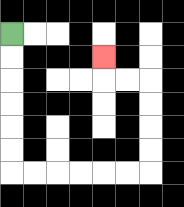{'start': '[0, 1]', 'end': '[4, 2]', 'path_directions': 'D,D,D,D,D,D,R,R,R,R,R,R,U,U,U,U,L,L,U', 'path_coordinates': '[[0, 1], [0, 2], [0, 3], [0, 4], [0, 5], [0, 6], [0, 7], [1, 7], [2, 7], [3, 7], [4, 7], [5, 7], [6, 7], [6, 6], [6, 5], [6, 4], [6, 3], [5, 3], [4, 3], [4, 2]]'}